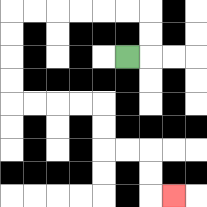{'start': '[5, 2]', 'end': '[7, 8]', 'path_directions': 'R,U,U,L,L,L,L,L,L,D,D,D,D,R,R,R,R,D,D,R,R,D,D,R', 'path_coordinates': '[[5, 2], [6, 2], [6, 1], [6, 0], [5, 0], [4, 0], [3, 0], [2, 0], [1, 0], [0, 0], [0, 1], [0, 2], [0, 3], [0, 4], [1, 4], [2, 4], [3, 4], [4, 4], [4, 5], [4, 6], [5, 6], [6, 6], [6, 7], [6, 8], [7, 8]]'}